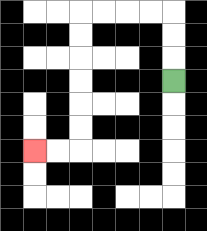{'start': '[7, 3]', 'end': '[1, 6]', 'path_directions': 'U,U,U,L,L,L,L,D,D,D,D,D,D,L,L', 'path_coordinates': '[[7, 3], [7, 2], [7, 1], [7, 0], [6, 0], [5, 0], [4, 0], [3, 0], [3, 1], [3, 2], [3, 3], [3, 4], [3, 5], [3, 6], [2, 6], [1, 6]]'}